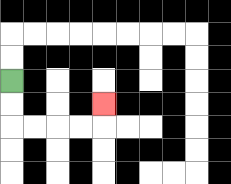{'start': '[0, 3]', 'end': '[4, 4]', 'path_directions': 'D,D,R,R,R,R,U', 'path_coordinates': '[[0, 3], [0, 4], [0, 5], [1, 5], [2, 5], [3, 5], [4, 5], [4, 4]]'}